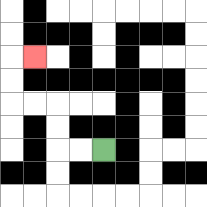{'start': '[4, 6]', 'end': '[1, 2]', 'path_directions': 'L,L,U,U,L,L,U,U,R', 'path_coordinates': '[[4, 6], [3, 6], [2, 6], [2, 5], [2, 4], [1, 4], [0, 4], [0, 3], [0, 2], [1, 2]]'}